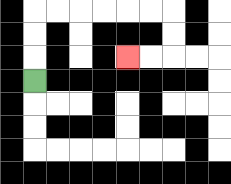{'start': '[1, 3]', 'end': '[5, 2]', 'path_directions': 'U,U,U,R,R,R,R,R,R,D,D,L,L', 'path_coordinates': '[[1, 3], [1, 2], [1, 1], [1, 0], [2, 0], [3, 0], [4, 0], [5, 0], [6, 0], [7, 0], [7, 1], [7, 2], [6, 2], [5, 2]]'}